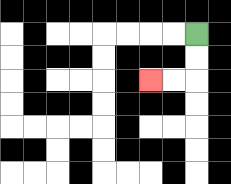{'start': '[8, 1]', 'end': '[6, 3]', 'path_directions': 'D,D,L,L', 'path_coordinates': '[[8, 1], [8, 2], [8, 3], [7, 3], [6, 3]]'}